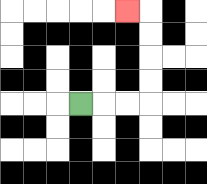{'start': '[3, 4]', 'end': '[5, 0]', 'path_directions': 'R,R,R,U,U,U,U,L', 'path_coordinates': '[[3, 4], [4, 4], [5, 4], [6, 4], [6, 3], [6, 2], [6, 1], [6, 0], [5, 0]]'}